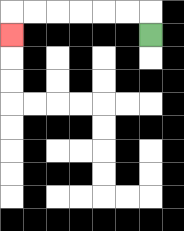{'start': '[6, 1]', 'end': '[0, 1]', 'path_directions': 'U,L,L,L,L,L,L,D', 'path_coordinates': '[[6, 1], [6, 0], [5, 0], [4, 0], [3, 0], [2, 0], [1, 0], [0, 0], [0, 1]]'}